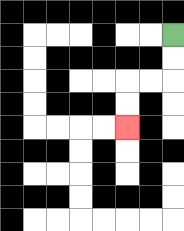{'start': '[7, 1]', 'end': '[5, 5]', 'path_directions': 'D,D,L,L,D,D', 'path_coordinates': '[[7, 1], [7, 2], [7, 3], [6, 3], [5, 3], [5, 4], [5, 5]]'}